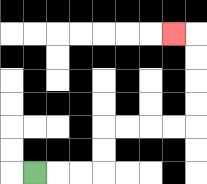{'start': '[1, 7]', 'end': '[7, 1]', 'path_directions': 'R,R,R,U,U,R,R,R,R,U,U,U,U,L', 'path_coordinates': '[[1, 7], [2, 7], [3, 7], [4, 7], [4, 6], [4, 5], [5, 5], [6, 5], [7, 5], [8, 5], [8, 4], [8, 3], [8, 2], [8, 1], [7, 1]]'}